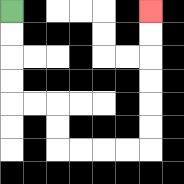{'start': '[0, 0]', 'end': '[6, 0]', 'path_directions': 'D,D,D,D,R,R,D,D,R,R,R,R,U,U,U,U,U,U', 'path_coordinates': '[[0, 0], [0, 1], [0, 2], [0, 3], [0, 4], [1, 4], [2, 4], [2, 5], [2, 6], [3, 6], [4, 6], [5, 6], [6, 6], [6, 5], [6, 4], [6, 3], [6, 2], [6, 1], [6, 0]]'}